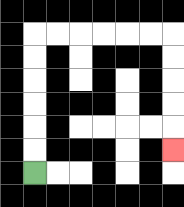{'start': '[1, 7]', 'end': '[7, 6]', 'path_directions': 'U,U,U,U,U,U,R,R,R,R,R,R,D,D,D,D,D', 'path_coordinates': '[[1, 7], [1, 6], [1, 5], [1, 4], [1, 3], [1, 2], [1, 1], [2, 1], [3, 1], [4, 1], [5, 1], [6, 1], [7, 1], [7, 2], [7, 3], [7, 4], [7, 5], [7, 6]]'}